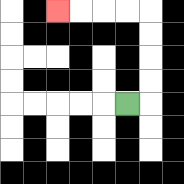{'start': '[5, 4]', 'end': '[2, 0]', 'path_directions': 'R,U,U,U,U,L,L,L,L', 'path_coordinates': '[[5, 4], [6, 4], [6, 3], [6, 2], [6, 1], [6, 0], [5, 0], [4, 0], [3, 0], [2, 0]]'}